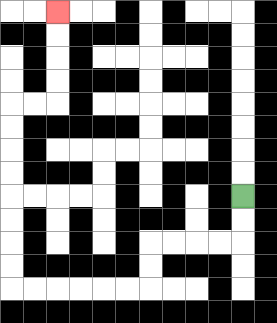{'start': '[10, 8]', 'end': '[2, 0]', 'path_directions': 'D,D,L,L,L,L,D,D,L,L,L,L,L,L,U,U,U,U,U,U,U,U,R,R,U,U,U,U', 'path_coordinates': '[[10, 8], [10, 9], [10, 10], [9, 10], [8, 10], [7, 10], [6, 10], [6, 11], [6, 12], [5, 12], [4, 12], [3, 12], [2, 12], [1, 12], [0, 12], [0, 11], [0, 10], [0, 9], [0, 8], [0, 7], [0, 6], [0, 5], [0, 4], [1, 4], [2, 4], [2, 3], [2, 2], [2, 1], [2, 0]]'}